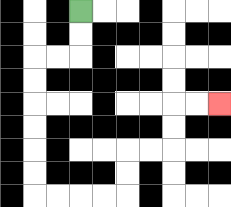{'start': '[3, 0]', 'end': '[9, 4]', 'path_directions': 'D,D,L,L,D,D,D,D,D,D,R,R,R,R,U,U,R,R,U,U,R,R', 'path_coordinates': '[[3, 0], [3, 1], [3, 2], [2, 2], [1, 2], [1, 3], [1, 4], [1, 5], [1, 6], [1, 7], [1, 8], [2, 8], [3, 8], [4, 8], [5, 8], [5, 7], [5, 6], [6, 6], [7, 6], [7, 5], [7, 4], [8, 4], [9, 4]]'}